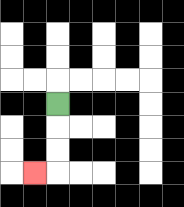{'start': '[2, 4]', 'end': '[1, 7]', 'path_directions': 'D,D,D,L', 'path_coordinates': '[[2, 4], [2, 5], [2, 6], [2, 7], [1, 7]]'}